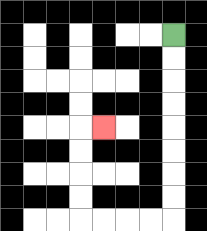{'start': '[7, 1]', 'end': '[4, 5]', 'path_directions': 'D,D,D,D,D,D,D,D,L,L,L,L,U,U,U,U,R', 'path_coordinates': '[[7, 1], [7, 2], [7, 3], [7, 4], [7, 5], [7, 6], [7, 7], [7, 8], [7, 9], [6, 9], [5, 9], [4, 9], [3, 9], [3, 8], [3, 7], [3, 6], [3, 5], [4, 5]]'}